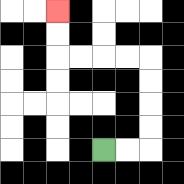{'start': '[4, 6]', 'end': '[2, 0]', 'path_directions': 'R,R,U,U,U,U,L,L,L,L,U,U', 'path_coordinates': '[[4, 6], [5, 6], [6, 6], [6, 5], [6, 4], [6, 3], [6, 2], [5, 2], [4, 2], [3, 2], [2, 2], [2, 1], [2, 0]]'}